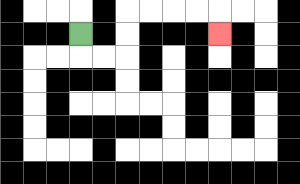{'start': '[3, 1]', 'end': '[9, 1]', 'path_directions': 'D,R,R,U,U,R,R,R,R,D', 'path_coordinates': '[[3, 1], [3, 2], [4, 2], [5, 2], [5, 1], [5, 0], [6, 0], [7, 0], [8, 0], [9, 0], [9, 1]]'}